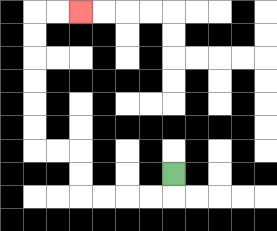{'start': '[7, 7]', 'end': '[3, 0]', 'path_directions': 'D,L,L,L,L,U,U,L,L,U,U,U,U,U,U,R,R', 'path_coordinates': '[[7, 7], [7, 8], [6, 8], [5, 8], [4, 8], [3, 8], [3, 7], [3, 6], [2, 6], [1, 6], [1, 5], [1, 4], [1, 3], [1, 2], [1, 1], [1, 0], [2, 0], [3, 0]]'}